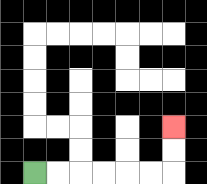{'start': '[1, 7]', 'end': '[7, 5]', 'path_directions': 'R,R,R,R,R,R,U,U', 'path_coordinates': '[[1, 7], [2, 7], [3, 7], [4, 7], [5, 7], [6, 7], [7, 7], [7, 6], [7, 5]]'}